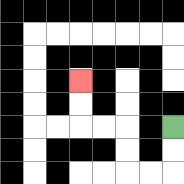{'start': '[7, 5]', 'end': '[3, 3]', 'path_directions': 'D,D,L,L,U,U,L,L,U,U', 'path_coordinates': '[[7, 5], [7, 6], [7, 7], [6, 7], [5, 7], [5, 6], [5, 5], [4, 5], [3, 5], [3, 4], [3, 3]]'}